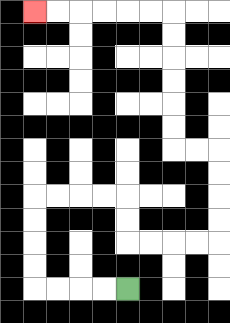{'start': '[5, 12]', 'end': '[1, 0]', 'path_directions': 'L,L,L,L,U,U,U,U,R,R,R,R,D,D,R,R,R,R,U,U,U,U,L,L,U,U,U,U,U,U,L,L,L,L,L,L', 'path_coordinates': '[[5, 12], [4, 12], [3, 12], [2, 12], [1, 12], [1, 11], [1, 10], [1, 9], [1, 8], [2, 8], [3, 8], [4, 8], [5, 8], [5, 9], [5, 10], [6, 10], [7, 10], [8, 10], [9, 10], [9, 9], [9, 8], [9, 7], [9, 6], [8, 6], [7, 6], [7, 5], [7, 4], [7, 3], [7, 2], [7, 1], [7, 0], [6, 0], [5, 0], [4, 0], [3, 0], [2, 0], [1, 0]]'}